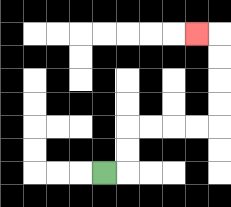{'start': '[4, 7]', 'end': '[8, 1]', 'path_directions': 'R,U,U,R,R,R,R,U,U,U,U,L', 'path_coordinates': '[[4, 7], [5, 7], [5, 6], [5, 5], [6, 5], [7, 5], [8, 5], [9, 5], [9, 4], [9, 3], [9, 2], [9, 1], [8, 1]]'}